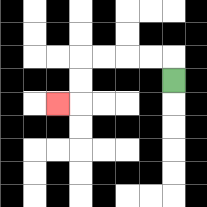{'start': '[7, 3]', 'end': '[2, 4]', 'path_directions': 'U,L,L,L,L,D,D,L', 'path_coordinates': '[[7, 3], [7, 2], [6, 2], [5, 2], [4, 2], [3, 2], [3, 3], [3, 4], [2, 4]]'}